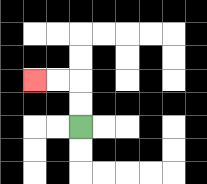{'start': '[3, 5]', 'end': '[1, 3]', 'path_directions': 'U,U,L,L', 'path_coordinates': '[[3, 5], [3, 4], [3, 3], [2, 3], [1, 3]]'}